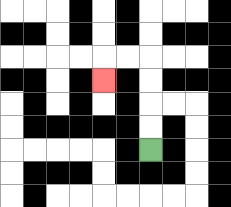{'start': '[6, 6]', 'end': '[4, 3]', 'path_directions': 'U,U,U,U,L,L,D', 'path_coordinates': '[[6, 6], [6, 5], [6, 4], [6, 3], [6, 2], [5, 2], [4, 2], [4, 3]]'}